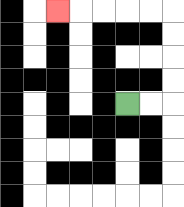{'start': '[5, 4]', 'end': '[2, 0]', 'path_directions': 'R,R,U,U,U,U,L,L,L,L,L', 'path_coordinates': '[[5, 4], [6, 4], [7, 4], [7, 3], [7, 2], [7, 1], [7, 0], [6, 0], [5, 0], [4, 0], [3, 0], [2, 0]]'}